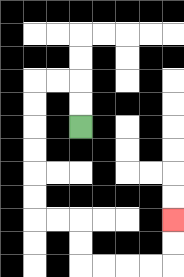{'start': '[3, 5]', 'end': '[7, 9]', 'path_directions': 'U,U,L,L,D,D,D,D,D,D,R,R,D,D,R,R,R,R,U,U', 'path_coordinates': '[[3, 5], [3, 4], [3, 3], [2, 3], [1, 3], [1, 4], [1, 5], [1, 6], [1, 7], [1, 8], [1, 9], [2, 9], [3, 9], [3, 10], [3, 11], [4, 11], [5, 11], [6, 11], [7, 11], [7, 10], [7, 9]]'}